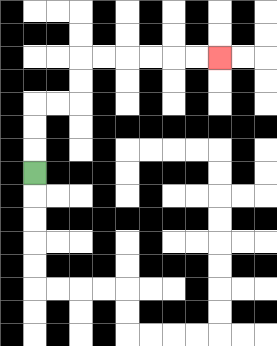{'start': '[1, 7]', 'end': '[9, 2]', 'path_directions': 'U,U,U,R,R,U,U,R,R,R,R,R,R', 'path_coordinates': '[[1, 7], [1, 6], [1, 5], [1, 4], [2, 4], [3, 4], [3, 3], [3, 2], [4, 2], [5, 2], [6, 2], [7, 2], [8, 2], [9, 2]]'}